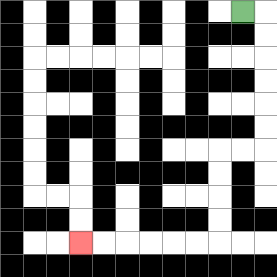{'start': '[10, 0]', 'end': '[3, 10]', 'path_directions': 'R,D,D,D,D,D,D,L,L,D,D,D,D,L,L,L,L,L,L', 'path_coordinates': '[[10, 0], [11, 0], [11, 1], [11, 2], [11, 3], [11, 4], [11, 5], [11, 6], [10, 6], [9, 6], [9, 7], [9, 8], [9, 9], [9, 10], [8, 10], [7, 10], [6, 10], [5, 10], [4, 10], [3, 10]]'}